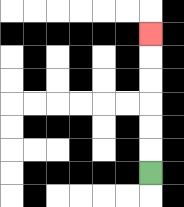{'start': '[6, 7]', 'end': '[6, 1]', 'path_directions': 'U,U,U,U,U,U', 'path_coordinates': '[[6, 7], [6, 6], [6, 5], [6, 4], [6, 3], [6, 2], [6, 1]]'}